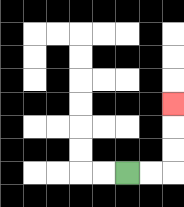{'start': '[5, 7]', 'end': '[7, 4]', 'path_directions': 'R,R,U,U,U', 'path_coordinates': '[[5, 7], [6, 7], [7, 7], [7, 6], [7, 5], [7, 4]]'}